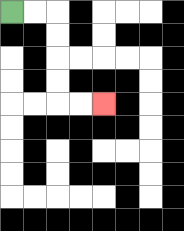{'start': '[0, 0]', 'end': '[4, 4]', 'path_directions': 'R,R,D,D,D,D,R,R', 'path_coordinates': '[[0, 0], [1, 0], [2, 0], [2, 1], [2, 2], [2, 3], [2, 4], [3, 4], [4, 4]]'}